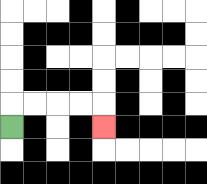{'start': '[0, 5]', 'end': '[4, 5]', 'path_directions': 'U,R,R,R,R,D', 'path_coordinates': '[[0, 5], [0, 4], [1, 4], [2, 4], [3, 4], [4, 4], [4, 5]]'}